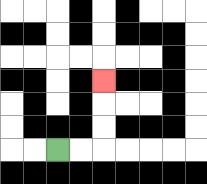{'start': '[2, 6]', 'end': '[4, 3]', 'path_directions': 'R,R,U,U,U', 'path_coordinates': '[[2, 6], [3, 6], [4, 6], [4, 5], [4, 4], [4, 3]]'}